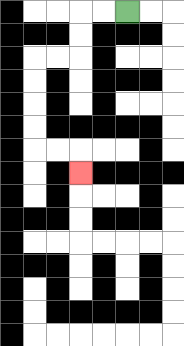{'start': '[5, 0]', 'end': '[3, 7]', 'path_directions': 'L,L,D,D,L,L,D,D,D,D,R,R,D', 'path_coordinates': '[[5, 0], [4, 0], [3, 0], [3, 1], [3, 2], [2, 2], [1, 2], [1, 3], [1, 4], [1, 5], [1, 6], [2, 6], [3, 6], [3, 7]]'}